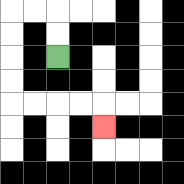{'start': '[2, 2]', 'end': '[4, 5]', 'path_directions': 'U,U,L,L,D,D,D,D,R,R,R,R,D', 'path_coordinates': '[[2, 2], [2, 1], [2, 0], [1, 0], [0, 0], [0, 1], [0, 2], [0, 3], [0, 4], [1, 4], [2, 4], [3, 4], [4, 4], [4, 5]]'}